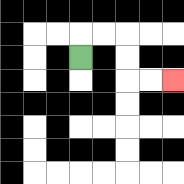{'start': '[3, 2]', 'end': '[7, 3]', 'path_directions': 'U,R,R,D,D,R,R', 'path_coordinates': '[[3, 2], [3, 1], [4, 1], [5, 1], [5, 2], [5, 3], [6, 3], [7, 3]]'}